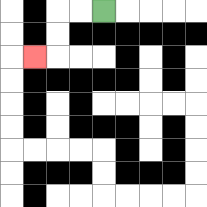{'start': '[4, 0]', 'end': '[1, 2]', 'path_directions': 'L,L,D,D,L', 'path_coordinates': '[[4, 0], [3, 0], [2, 0], [2, 1], [2, 2], [1, 2]]'}